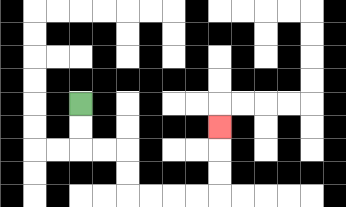{'start': '[3, 4]', 'end': '[9, 5]', 'path_directions': 'D,D,R,R,D,D,R,R,R,R,U,U,U', 'path_coordinates': '[[3, 4], [3, 5], [3, 6], [4, 6], [5, 6], [5, 7], [5, 8], [6, 8], [7, 8], [8, 8], [9, 8], [9, 7], [9, 6], [9, 5]]'}